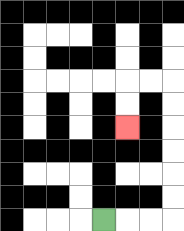{'start': '[4, 9]', 'end': '[5, 5]', 'path_directions': 'R,R,R,U,U,U,U,U,U,L,L,D,D', 'path_coordinates': '[[4, 9], [5, 9], [6, 9], [7, 9], [7, 8], [7, 7], [7, 6], [7, 5], [7, 4], [7, 3], [6, 3], [5, 3], [5, 4], [5, 5]]'}